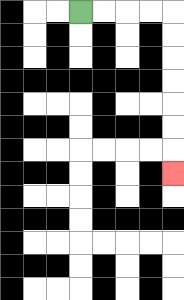{'start': '[3, 0]', 'end': '[7, 7]', 'path_directions': 'R,R,R,R,D,D,D,D,D,D,D', 'path_coordinates': '[[3, 0], [4, 0], [5, 0], [6, 0], [7, 0], [7, 1], [7, 2], [7, 3], [7, 4], [7, 5], [7, 6], [7, 7]]'}